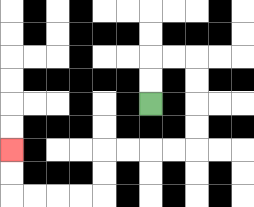{'start': '[6, 4]', 'end': '[0, 6]', 'path_directions': 'U,U,R,R,D,D,D,D,L,L,L,L,D,D,L,L,L,L,U,U', 'path_coordinates': '[[6, 4], [6, 3], [6, 2], [7, 2], [8, 2], [8, 3], [8, 4], [8, 5], [8, 6], [7, 6], [6, 6], [5, 6], [4, 6], [4, 7], [4, 8], [3, 8], [2, 8], [1, 8], [0, 8], [0, 7], [0, 6]]'}